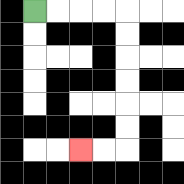{'start': '[1, 0]', 'end': '[3, 6]', 'path_directions': 'R,R,R,R,D,D,D,D,D,D,L,L', 'path_coordinates': '[[1, 0], [2, 0], [3, 0], [4, 0], [5, 0], [5, 1], [5, 2], [5, 3], [5, 4], [5, 5], [5, 6], [4, 6], [3, 6]]'}